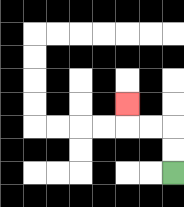{'start': '[7, 7]', 'end': '[5, 4]', 'path_directions': 'U,U,L,L,U', 'path_coordinates': '[[7, 7], [7, 6], [7, 5], [6, 5], [5, 5], [5, 4]]'}